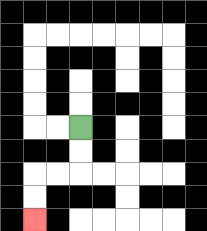{'start': '[3, 5]', 'end': '[1, 9]', 'path_directions': 'D,D,L,L,D,D', 'path_coordinates': '[[3, 5], [3, 6], [3, 7], [2, 7], [1, 7], [1, 8], [1, 9]]'}